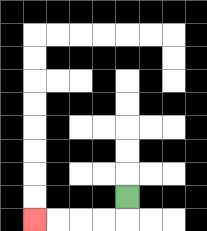{'start': '[5, 8]', 'end': '[1, 9]', 'path_directions': 'D,L,L,L,L', 'path_coordinates': '[[5, 8], [5, 9], [4, 9], [3, 9], [2, 9], [1, 9]]'}